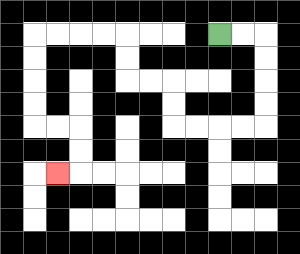{'start': '[9, 1]', 'end': '[2, 7]', 'path_directions': 'R,R,D,D,D,D,L,L,L,L,U,U,L,L,U,U,L,L,L,L,D,D,D,D,R,R,D,D,L', 'path_coordinates': '[[9, 1], [10, 1], [11, 1], [11, 2], [11, 3], [11, 4], [11, 5], [10, 5], [9, 5], [8, 5], [7, 5], [7, 4], [7, 3], [6, 3], [5, 3], [5, 2], [5, 1], [4, 1], [3, 1], [2, 1], [1, 1], [1, 2], [1, 3], [1, 4], [1, 5], [2, 5], [3, 5], [3, 6], [3, 7], [2, 7]]'}